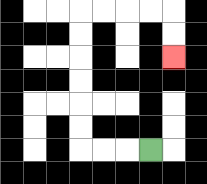{'start': '[6, 6]', 'end': '[7, 2]', 'path_directions': 'L,L,L,U,U,U,U,U,U,R,R,R,R,D,D', 'path_coordinates': '[[6, 6], [5, 6], [4, 6], [3, 6], [3, 5], [3, 4], [3, 3], [3, 2], [3, 1], [3, 0], [4, 0], [5, 0], [6, 0], [7, 0], [7, 1], [7, 2]]'}